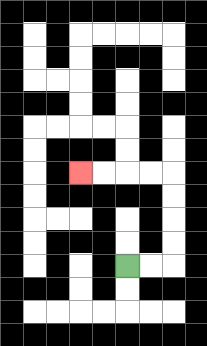{'start': '[5, 11]', 'end': '[3, 7]', 'path_directions': 'R,R,U,U,U,U,L,L,L,L', 'path_coordinates': '[[5, 11], [6, 11], [7, 11], [7, 10], [7, 9], [7, 8], [7, 7], [6, 7], [5, 7], [4, 7], [3, 7]]'}